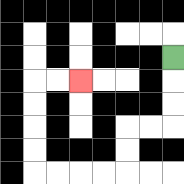{'start': '[7, 2]', 'end': '[3, 3]', 'path_directions': 'D,D,D,L,L,D,D,L,L,L,L,U,U,U,U,R,R', 'path_coordinates': '[[7, 2], [7, 3], [7, 4], [7, 5], [6, 5], [5, 5], [5, 6], [5, 7], [4, 7], [3, 7], [2, 7], [1, 7], [1, 6], [1, 5], [1, 4], [1, 3], [2, 3], [3, 3]]'}